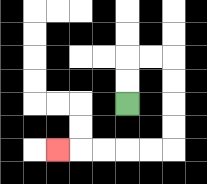{'start': '[5, 4]', 'end': '[2, 6]', 'path_directions': 'U,U,R,R,D,D,D,D,L,L,L,L,L', 'path_coordinates': '[[5, 4], [5, 3], [5, 2], [6, 2], [7, 2], [7, 3], [7, 4], [7, 5], [7, 6], [6, 6], [5, 6], [4, 6], [3, 6], [2, 6]]'}